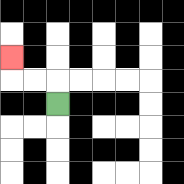{'start': '[2, 4]', 'end': '[0, 2]', 'path_directions': 'U,L,L,U', 'path_coordinates': '[[2, 4], [2, 3], [1, 3], [0, 3], [0, 2]]'}